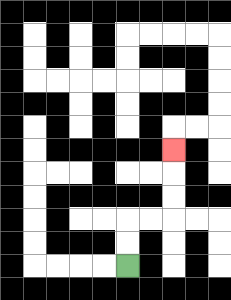{'start': '[5, 11]', 'end': '[7, 6]', 'path_directions': 'U,U,R,R,U,U,U', 'path_coordinates': '[[5, 11], [5, 10], [5, 9], [6, 9], [7, 9], [7, 8], [7, 7], [7, 6]]'}